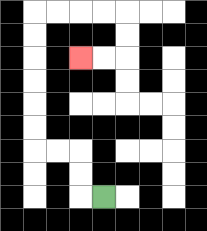{'start': '[4, 8]', 'end': '[3, 2]', 'path_directions': 'L,U,U,L,L,U,U,U,U,U,U,R,R,R,R,D,D,L,L', 'path_coordinates': '[[4, 8], [3, 8], [3, 7], [3, 6], [2, 6], [1, 6], [1, 5], [1, 4], [1, 3], [1, 2], [1, 1], [1, 0], [2, 0], [3, 0], [4, 0], [5, 0], [5, 1], [5, 2], [4, 2], [3, 2]]'}